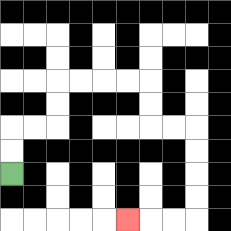{'start': '[0, 7]', 'end': '[5, 9]', 'path_directions': 'U,U,R,R,U,U,R,R,R,R,D,D,R,R,D,D,D,D,L,L,L', 'path_coordinates': '[[0, 7], [0, 6], [0, 5], [1, 5], [2, 5], [2, 4], [2, 3], [3, 3], [4, 3], [5, 3], [6, 3], [6, 4], [6, 5], [7, 5], [8, 5], [8, 6], [8, 7], [8, 8], [8, 9], [7, 9], [6, 9], [5, 9]]'}